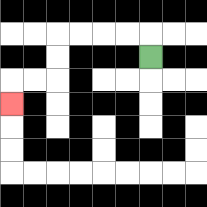{'start': '[6, 2]', 'end': '[0, 4]', 'path_directions': 'U,L,L,L,L,D,D,L,L,D', 'path_coordinates': '[[6, 2], [6, 1], [5, 1], [4, 1], [3, 1], [2, 1], [2, 2], [2, 3], [1, 3], [0, 3], [0, 4]]'}